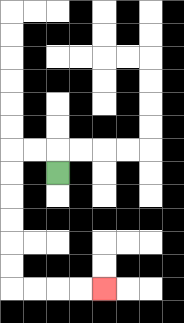{'start': '[2, 7]', 'end': '[4, 12]', 'path_directions': 'U,L,L,D,D,D,D,D,D,R,R,R,R', 'path_coordinates': '[[2, 7], [2, 6], [1, 6], [0, 6], [0, 7], [0, 8], [0, 9], [0, 10], [0, 11], [0, 12], [1, 12], [2, 12], [3, 12], [4, 12]]'}